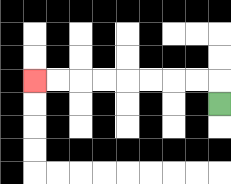{'start': '[9, 4]', 'end': '[1, 3]', 'path_directions': 'U,L,L,L,L,L,L,L,L', 'path_coordinates': '[[9, 4], [9, 3], [8, 3], [7, 3], [6, 3], [5, 3], [4, 3], [3, 3], [2, 3], [1, 3]]'}